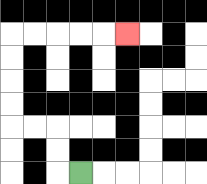{'start': '[3, 7]', 'end': '[5, 1]', 'path_directions': 'L,U,U,L,L,U,U,U,U,R,R,R,R,R', 'path_coordinates': '[[3, 7], [2, 7], [2, 6], [2, 5], [1, 5], [0, 5], [0, 4], [0, 3], [0, 2], [0, 1], [1, 1], [2, 1], [3, 1], [4, 1], [5, 1]]'}